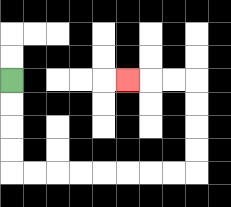{'start': '[0, 3]', 'end': '[5, 3]', 'path_directions': 'D,D,D,D,R,R,R,R,R,R,R,R,U,U,U,U,L,L,L', 'path_coordinates': '[[0, 3], [0, 4], [0, 5], [0, 6], [0, 7], [1, 7], [2, 7], [3, 7], [4, 7], [5, 7], [6, 7], [7, 7], [8, 7], [8, 6], [8, 5], [8, 4], [8, 3], [7, 3], [6, 3], [5, 3]]'}